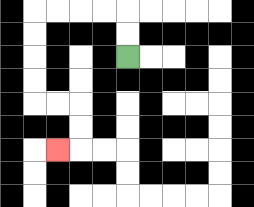{'start': '[5, 2]', 'end': '[2, 6]', 'path_directions': 'U,U,L,L,L,L,D,D,D,D,R,R,D,D,L', 'path_coordinates': '[[5, 2], [5, 1], [5, 0], [4, 0], [3, 0], [2, 0], [1, 0], [1, 1], [1, 2], [1, 3], [1, 4], [2, 4], [3, 4], [3, 5], [3, 6], [2, 6]]'}